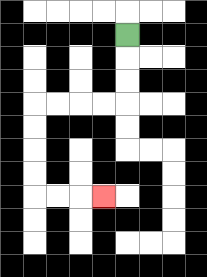{'start': '[5, 1]', 'end': '[4, 8]', 'path_directions': 'D,D,D,L,L,L,L,D,D,D,D,R,R,R', 'path_coordinates': '[[5, 1], [5, 2], [5, 3], [5, 4], [4, 4], [3, 4], [2, 4], [1, 4], [1, 5], [1, 6], [1, 7], [1, 8], [2, 8], [3, 8], [4, 8]]'}